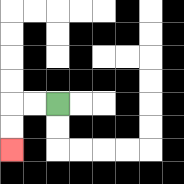{'start': '[2, 4]', 'end': '[0, 6]', 'path_directions': 'L,L,D,D', 'path_coordinates': '[[2, 4], [1, 4], [0, 4], [0, 5], [0, 6]]'}